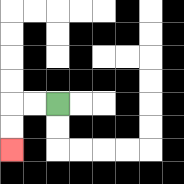{'start': '[2, 4]', 'end': '[0, 6]', 'path_directions': 'L,L,D,D', 'path_coordinates': '[[2, 4], [1, 4], [0, 4], [0, 5], [0, 6]]'}